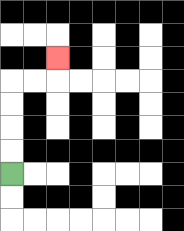{'start': '[0, 7]', 'end': '[2, 2]', 'path_directions': 'U,U,U,U,R,R,U', 'path_coordinates': '[[0, 7], [0, 6], [0, 5], [0, 4], [0, 3], [1, 3], [2, 3], [2, 2]]'}